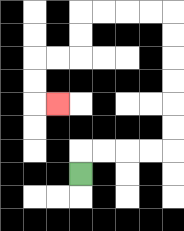{'start': '[3, 7]', 'end': '[2, 4]', 'path_directions': 'U,R,R,R,R,U,U,U,U,U,U,L,L,L,L,D,D,L,L,D,D,R', 'path_coordinates': '[[3, 7], [3, 6], [4, 6], [5, 6], [6, 6], [7, 6], [7, 5], [7, 4], [7, 3], [7, 2], [7, 1], [7, 0], [6, 0], [5, 0], [4, 0], [3, 0], [3, 1], [3, 2], [2, 2], [1, 2], [1, 3], [1, 4], [2, 4]]'}